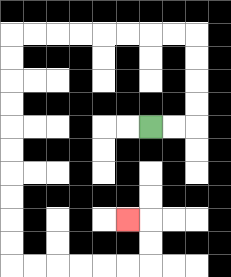{'start': '[6, 5]', 'end': '[5, 9]', 'path_directions': 'R,R,U,U,U,U,L,L,L,L,L,L,L,L,D,D,D,D,D,D,D,D,D,D,R,R,R,R,R,R,U,U,L', 'path_coordinates': '[[6, 5], [7, 5], [8, 5], [8, 4], [8, 3], [8, 2], [8, 1], [7, 1], [6, 1], [5, 1], [4, 1], [3, 1], [2, 1], [1, 1], [0, 1], [0, 2], [0, 3], [0, 4], [0, 5], [0, 6], [0, 7], [0, 8], [0, 9], [0, 10], [0, 11], [1, 11], [2, 11], [3, 11], [4, 11], [5, 11], [6, 11], [6, 10], [6, 9], [5, 9]]'}